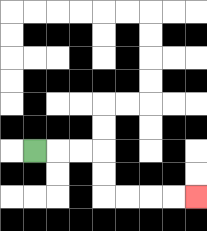{'start': '[1, 6]', 'end': '[8, 8]', 'path_directions': 'R,R,R,D,D,R,R,R,R', 'path_coordinates': '[[1, 6], [2, 6], [3, 6], [4, 6], [4, 7], [4, 8], [5, 8], [6, 8], [7, 8], [8, 8]]'}